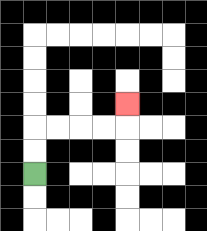{'start': '[1, 7]', 'end': '[5, 4]', 'path_directions': 'U,U,R,R,R,R,U', 'path_coordinates': '[[1, 7], [1, 6], [1, 5], [2, 5], [3, 5], [4, 5], [5, 5], [5, 4]]'}